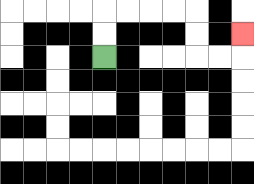{'start': '[4, 2]', 'end': '[10, 1]', 'path_directions': 'U,U,R,R,R,R,D,D,R,R,U', 'path_coordinates': '[[4, 2], [4, 1], [4, 0], [5, 0], [6, 0], [7, 0], [8, 0], [8, 1], [8, 2], [9, 2], [10, 2], [10, 1]]'}